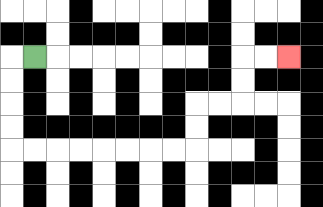{'start': '[1, 2]', 'end': '[12, 2]', 'path_directions': 'L,D,D,D,D,R,R,R,R,R,R,R,R,U,U,R,R,U,U,R,R', 'path_coordinates': '[[1, 2], [0, 2], [0, 3], [0, 4], [0, 5], [0, 6], [1, 6], [2, 6], [3, 6], [4, 6], [5, 6], [6, 6], [7, 6], [8, 6], [8, 5], [8, 4], [9, 4], [10, 4], [10, 3], [10, 2], [11, 2], [12, 2]]'}